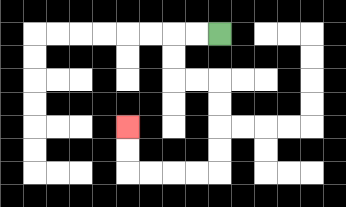{'start': '[9, 1]', 'end': '[5, 5]', 'path_directions': 'L,L,D,D,R,R,D,D,D,D,L,L,L,L,U,U', 'path_coordinates': '[[9, 1], [8, 1], [7, 1], [7, 2], [7, 3], [8, 3], [9, 3], [9, 4], [9, 5], [9, 6], [9, 7], [8, 7], [7, 7], [6, 7], [5, 7], [5, 6], [5, 5]]'}